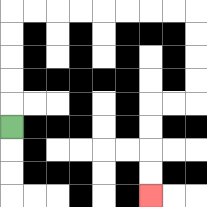{'start': '[0, 5]', 'end': '[6, 8]', 'path_directions': 'U,U,U,U,U,R,R,R,R,R,R,R,R,D,D,D,D,L,L,D,D,D,D', 'path_coordinates': '[[0, 5], [0, 4], [0, 3], [0, 2], [0, 1], [0, 0], [1, 0], [2, 0], [3, 0], [4, 0], [5, 0], [6, 0], [7, 0], [8, 0], [8, 1], [8, 2], [8, 3], [8, 4], [7, 4], [6, 4], [6, 5], [6, 6], [6, 7], [6, 8]]'}